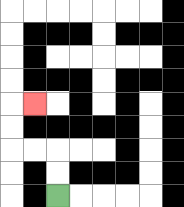{'start': '[2, 8]', 'end': '[1, 4]', 'path_directions': 'U,U,L,L,U,U,R', 'path_coordinates': '[[2, 8], [2, 7], [2, 6], [1, 6], [0, 6], [0, 5], [0, 4], [1, 4]]'}